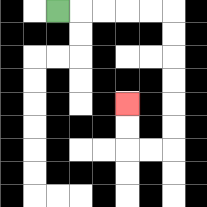{'start': '[2, 0]', 'end': '[5, 4]', 'path_directions': 'R,R,R,R,R,D,D,D,D,D,D,L,L,U,U', 'path_coordinates': '[[2, 0], [3, 0], [4, 0], [5, 0], [6, 0], [7, 0], [7, 1], [7, 2], [7, 3], [7, 4], [7, 5], [7, 6], [6, 6], [5, 6], [5, 5], [5, 4]]'}